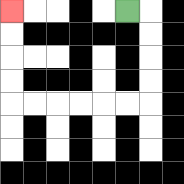{'start': '[5, 0]', 'end': '[0, 0]', 'path_directions': 'R,D,D,D,D,L,L,L,L,L,L,U,U,U,U', 'path_coordinates': '[[5, 0], [6, 0], [6, 1], [6, 2], [6, 3], [6, 4], [5, 4], [4, 4], [3, 4], [2, 4], [1, 4], [0, 4], [0, 3], [0, 2], [0, 1], [0, 0]]'}